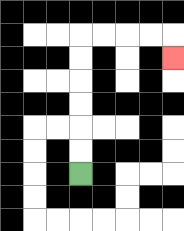{'start': '[3, 7]', 'end': '[7, 2]', 'path_directions': 'U,U,U,U,U,U,R,R,R,R,D', 'path_coordinates': '[[3, 7], [3, 6], [3, 5], [3, 4], [3, 3], [3, 2], [3, 1], [4, 1], [5, 1], [6, 1], [7, 1], [7, 2]]'}